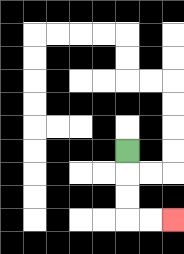{'start': '[5, 6]', 'end': '[7, 9]', 'path_directions': 'D,D,D,R,R', 'path_coordinates': '[[5, 6], [5, 7], [5, 8], [5, 9], [6, 9], [7, 9]]'}